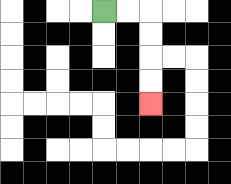{'start': '[4, 0]', 'end': '[6, 4]', 'path_directions': 'R,R,D,D,D,D', 'path_coordinates': '[[4, 0], [5, 0], [6, 0], [6, 1], [6, 2], [6, 3], [6, 4]]'}